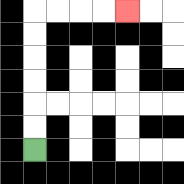{'start': '[1, 6]', 'end': '[5, 0]', 'path_directions': 'U,U,U,U,U,U,R,R,R,R', 'path_coordinates': '[[1, 6], [1, 5], [1, 4], [1, 3], [1, 2], [1, 1], [1, 0], [2, 0], [3, 0], [4, 0], [5, 0]]'}